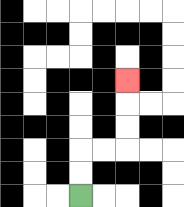{'start': '[3, 8]', 'end': '[5, 3]', 'path_directions': 'U,U,R,R,U,U,U', 'path_coordinates': '[[3, 8], [3, 7], [3, 6], [4, 6], [5, 6], [5, 5], [5, 4], [5, 3]]'}